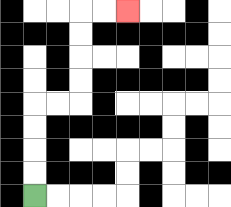{'start': '[1, 8]', 'end': '[5, 0]', 'path_directions': 'U,U,U,U,R,R,U,U,U,U,R,R', 'path_coordinates': '[[1, 8], [1, 7], [1, 6], [1, 5], [1, 4], [2, 4], [3, 4], [3, 3], [3, 2], [3, 1], [3, 0], [4, 0], [5, 0]]'}